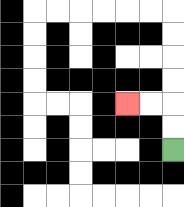{'start': '[7, 6]', 'end': '[5, 4]', 'path_directions': 'U,U,L,L', 'path_coordinates': '[[7, 6], [7, 5], [7, 4], [6, 4], [5, 4]]'}